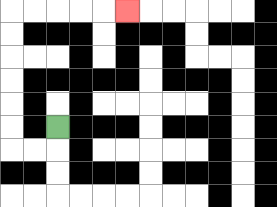{'start': '[2, 5]', 'end': '[5, 0]', 'path_directions': 'D,L,L,U,U,U,U,U,U,R,R,R,R,R', 'path_coordinates': '[[2, 5], [2, 6], [1, 6], [0, 6], [0, 5], [0, 4], [0, 3], [0, 2], [0, 1], [0, 0], [1, 0], [2, 0], [3, 0], [4, 0], [5, 0]]'}